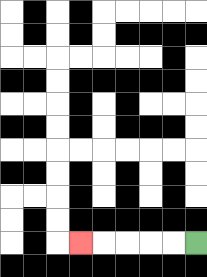{'start': '[8, 10]', 'end': '[3, 10]', 'path_directions': 'L,L,L,L,L', 'path_coordinates': '[[8, 10], [7, 10], [6, 10], [5, 10], [4, 10], [3, 10]]'}